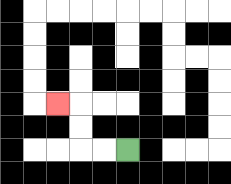{'start': '[5, 6]', 'end': '[2, 4]', 'path_directions': 'L,L,U,U,L', 'path_coordinates': '[[5, 6], [4, 6], [3, 6], [3, 5], [3, 4], [2, 4]]'}